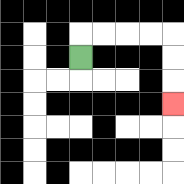{'start': '[3, 2]', 'end': '[7, 4]', 'path_directions': 'U,R,R,R,R,D,D,D', 'path_coordinates': '[[3, 2], [3, 1], [4, 1], [5, 1], [6, 1], [7, 1], [7, 2], [7, 3], [7, 4]]'}